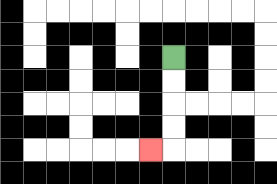{'start': '[7, 2]', 'end': '[6, 6]', 'path_directions': 'D,D,D,D,L', 'path_coordinates': '[[7, 2], [7, 3], [7, 4], [7, 5], [7, 6], [6, 6]]'}